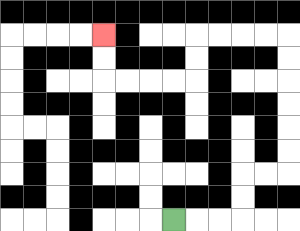{'start': '[7, 9]', 'end': '[4, 1]', 'path_directions': 'R,R,R,U,U,R,R,U,U,U,U,U,U,L,L,L,L,D,D,L,L,L,L,U,U', 'path_coordinates': '[[7, 9], [8, 9], [9, 9], [10, 9], [10, 8], [10, 7], [11, 7], [12, 7], [12, 6], [12, 5], [12, 4], [12, 3], [12, 2], [12, 1], [11, 1], [10, 1], [9, 1], [8, 1], [8, 2], [8, 3], [7, 3], [6, 3], [5, 3], [4, 3], [4, 2], [4, 1]]'}